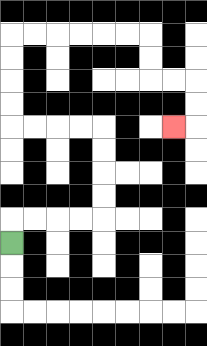{'start': '[0, 10]', 'end': '[7, 5]', 'path_directions': 'U,R,R,R,R,U,U,U,U,L,L,L,L,U,U,U,U,R,R,R,R,R,R,D,D,R,R,D,D,L', 'path_coordinates': '[[0, 10], [0, 9], [1, 9], [2, 9], [3, 9], [4, 9], [4, 8], [4, 7], [4, 6], [4, 5], [3, 5], [2, 5], [1, 5], [0, 5], [0, 4], [0, 3], [0, 2], [0, 1], [1, 1], [2, 1], [3, 1], [4, 1], [5, 1], [6, 1], [6, 2], [6, 3], [7, 3], [8, 3], [8, 4], [8, 5], [7, 5]]'}